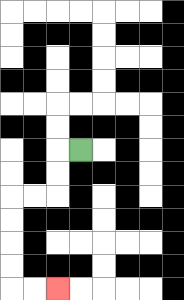{'start': '[3, 6]', 'end': '[2, 12]', 'path_directions': 'L,D,D,L,L,D,D,D,D,R,R', 'path_coordinates': '[[3, 6], [2, 6], [2, 7], [2, 8], [1, 8], [0, 8], [0, 9], [0, 10], [0, 11], [0, 12], [1, 12], [2, 12]]'}